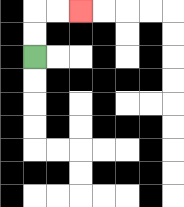{'start': '[1, 2]', 'end': '[3, 0]', 'path_directions': 'U,U,R,R', 'path_coordinates': '[[1, 2], [1, 1], [1, 0], [2, 0], [3, 0]]'}